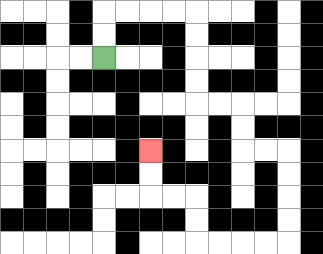{'start': '[4, 2]', 'end': '[6, 6]', 'path_directions': 'U,U,R,R,R,R,D,D,D,D,R,R,D,D,R,R,D,D,D,D,L,L,L,L,U,U,L,L,U,U', 'path_coordinates': '[[4, 2], [4, 1], [4, 0], [5, 0], [6, 0], [7, 0], [8, 0], [8, 1], [8, 2], [8, 3], [8, 4], [9, 4], [10, 4], [10, 5], [10, 6], [11, 6], [12, 6], [12, 7], [12, 8], [12, 9], [12, 10], [11, 10], [10, 10], [9, 10], [8, 10], [8, 9], [8, 8], [7, 8], [6, 8], [6, 7], [6, 6]]'}